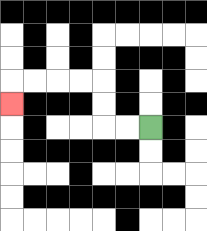{'start': '[6, 5]', 'end': '[0, 4]', 'path_directions': 'L,L,U,U,L,L,L,L,D', 'path_coordinates': '[[6, 5], [5, 5], [4, 5], [4, 4], [4, 3], [3, 3], [2, 3], [1, 3], [0, 3], [0, 4]]'}